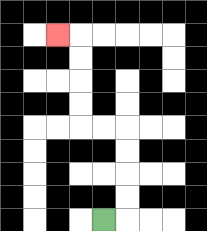{'start': '[4, 9]', 'end': '[2, 1]', 'path_directions': 'R,U,U,U,U,L,L,U,U,U,U,L', 'path_coordinates': '[[4, 9], [5, 9], [5, 8], [5, 7], [5, 6], [5, 5], [4, 5], [3, 5], [3, 4], [3, 3], [3, 2], [3, 1], [2, 1]]'}